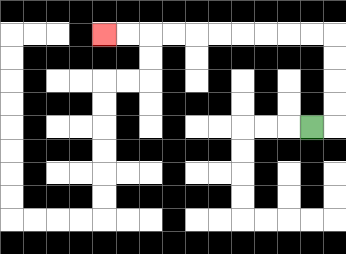{'start': '[13, 5]', 'end': '[4, 1]', 'path_directions': 'R,U,U,U,U,L,L,L,L,L,L,L,L,L,L', 'path_coordinates': '[[13, 5], [14, 5], [14, 4], [14, 3], [14, 2], [14, 1], [13, 1], [12, 1], [11, 1], [10, 1], [9, 1], [8, 1], [7, 1], [6, 1], [5, 1], [4, 1]]'}